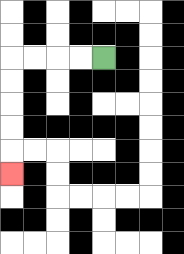{'start': '[4, 2]', 'end': '[0, 7]', 'path_directions': 'L,L,L,L,D,D,D,D,D', 'path_coordinates': '[[4, 2], [3, 2], [2, 2], [1, 2], [0, 2], [0, 3], [0, 4], [0, 5], [0, 6], [0, 7]]'}